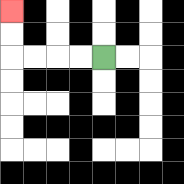{'start': '[4, 2]', 'end': '[0, 0]', 'path_directions': 'L,L,L,L,U,U', 'path_coordinates': '[[4, 2], [3, 2], [2, 2], [1, 2], [0, 2], [0, 1], [0, 0]]'}